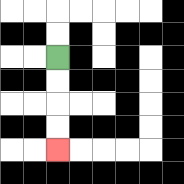{'start': '[2, 2]', 'end': '[2, 6]', 'path_directions': 'D,D,D,D', 'path_coordinates': '[[2, 2], [2, 3], [2, 4], [2, 5], [2, 6]]'}